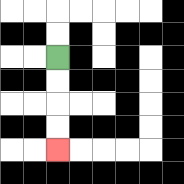{'start': '[2, 2]', 'end': '[2, 6]', 'path_directions': 'D,D,D,D', 'path_coordinates': '[[2, 2], [2, 3], [2, 4], [2, 5], [2, 6]]'}